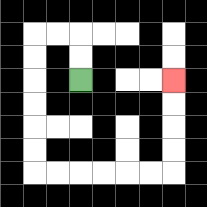{'start': '[3, 3]', 'end': '[7, 3]', 'path_directions': 'U,U,L,L,D,D,D,D,D,D,R,R,R,R,R,R,U,U,U,U', 'path_coordinates': '[[3, 3], [3, 2], [3, 1], [2, 1], [1, 1], [1, 2], [1, 3], [1, 4], [1, 5], [1, 6], [1, 7], [2, 7], [3, 7], [4, 7], [5, 7], [6, 7], [7, 7], [7, 6], [7, 5], [7, 4], [7, 3]]'}